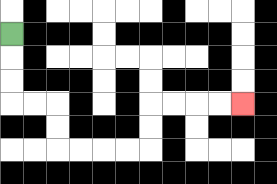{'start': '[0, 1]', 'end': '[10, 4]', 'path_directions': 'D,D,D,R,R,D,D,R,R,R,R,U,U,R,R,R,R', 'path_coordinates': '[[0, 1], [0, 2], [0, 3], [0, 4], [1, 4], [2, 4], [2, 5], [2, 6], [3, 6], [4, 6], [5, 6], [6, 6], [6, 5], [6, 4], [7, 4], [8, 4], [9, 4], [10, 4]]'}